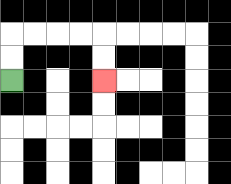{'start': '[0, 3]', 'end': '[4, 3]', 'path_directions': 'U,U,R,R,R,R,D,D', 'path_coordinates': '[[0, 3], [0, 2], [0, 1], [1, 1], [2, 1], [3, 1], [4, 1], [4, 2], [4, 3]]'}